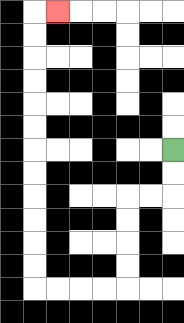{'start': '[7, 6]', 'end': '[2, 0]', 'path_directions': 'D,D,L,L,D,D,D,D,L,L,L,L,U,U,U,U,U,U,U,U,U,U,U,U,R', 'path_coordinates': '[[7, 6], [7, 7], [7, 8], [6, 8], [5, 8], [5, 9], [5, 10], [5, 11], [5, 12], [4, 12], [3, 12], [2, 12], [1, 12], [1, 11], [1, 10], [1, 9], [1, 8], [1, 7], [1, 6], [1, 5], [1, 4], [1, 3], [1, 2], [1, 1], [1, 0], [2, 0]]'}